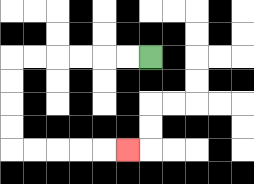{'start': '[6, 2]', 'end': '[5, 6]', 'path_directions': 'L,L,L,L,L,L,D,D,D,D,R,R,R,R,R', 'path_coordinates': '[[6, 2], [5, 2], [4, 2], [3, 2], [2, 2], [1, 2], [0, 2], [0, 3], [0, 4], [0, 5], [0, 6], [1, 6], [2, 6], [3, 6], [4, 6], [5, 6]]'}